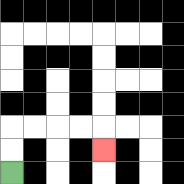{'start': '[0, 7]', 'end': '[4, 6]', 'path_directions': 'U,U,R,R,R,R,D', 'path_coordinates': '[[0, 7], [0, 6], [0, 5], [1, 5], [2, 5], [3, 5], [4, 5], [4, 6]]'}